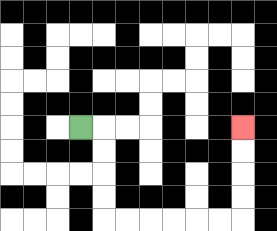{'start': '[3, 5]', 'end': '[10, 5]', 'path_directions': 'R,D,D,D,D,R,R,R,R,R,R,U,U,U,U', 'path_coordinates': '[[3, 5], [4, 5], [4, 6], [4, 7], [4, 8], [4, 9], [5, 9], [6, 9], [7, 9], [8, 9], [9, 9], [10, 9], [10, 8], [10, 7], [10, 6], [10, 5]]'}